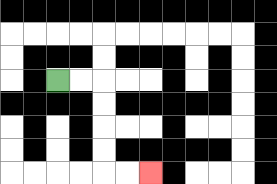{'start': '[2, 3]', 'end': '[6, 7]', 'path_directions': 'R,R,D,D,D,D,R,R', 'path_coordinates': '[[2, 3], [3, 3], [4, 3], [4, 4], [4, 5], [4, 6], [4, 7], [5, 7], [6, 7]]'}